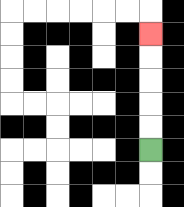{'start': '[6, 6]', 'end': '[6, 1]', 'path_directions': 'U,U,U,U,U', 'path_coordinates': '[[6, 6], [6, 5], [6, 4], [6, 3], [6, 2], [6, 1]]'}